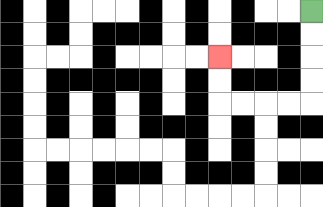{'start': '[13, 0]', 'end': '[9, 2]', 'path_directions': 'D,D,D,D,L,L,L,L,U,U', 'path_coordinates': '[[13, 0], [13, 1], [13, 2], [13, 3], [13, 4], [12, 4], [11, 4], [10, 4], [9, 4], [9, 3], [9, 2]]'}